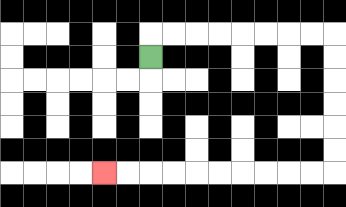{'start': '[6, 2]', 'end': '[4, 7]', 'path_directions': 'U,R,R,R,R,R,R,R,R,D,D,D,D,D,D,L,L,L,L,L,L,L,L,L,L', 'path_coordinates': '[[6, 2], [6, 1], [7, 1], [8, 1], [9, 1], [10, 1], [11, 1], [12, 1], [13, 1], [14, 1], [14, 2], [14, 3], [14, 4], [14, 5], [14, 6], [14, 7], [13, 7], [12, 7], [11, 7], [10, 7], [9, 7], [8, 7], [7, 7], [6, 7], [5, 7], [4, 7]]'}